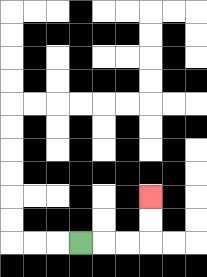{'start': '[3, 10]', 'end': '[6, 8]', 'path_directions': 'R,R,R,U,U', 'path_coordinates': '[[3, 10], [4, 10], [5, 10], [6, 10], [6, 9], [6, 8]]'}